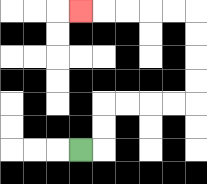{'start': '[3, 6]', 'end': '[3, 0]', 'path_directions': 'R,U,U,R,R,R,R,U,U,U,U,L,L,L,L,L', 'path_coordinates': '[[3, 6], [4, 6], [4, 5], [4, 4], [5, 4], [6, 4], [7, 4], [8, 4], [8, 3], [8, 2], [8, 1], [8, 0], [7, 0], [6, 0], [5, 0], [4, 0], [3, 0]]'}